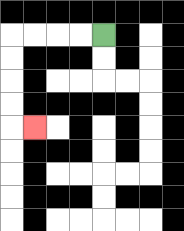{'start': '[4, 1]', 'end': '[1, 5]', 'path_directions': 'L,L,L,L,D,D,D,D,R', 'path_coordinates': '[[4, 1], [3, 1], [2, 1], [1, 1], [0, 1], [0, 2], [0, 3], [0, 4], [0, 5], [1, 5]]'}